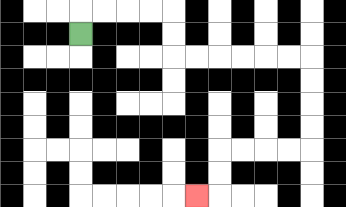{'start': '[3, 1]', 'end': '[8, 8]', 'path_directions': 'U,R,R,R,R,D,D,R,R,R,R,R,R,D,D,D,D,L,L,L,L,D,D,L', 'path_coordinates': '[[3, 1], [3, 0], [4, 0], [5, 0], [6, 0], [7, 0], [7, 1], [7, 2], [8, 2], [9, 2], [10, 2], [11, 2], [12, 2], [13, 2], [13, 3], [13, 4], [13, 5], [13, 6], [12, 6], [11, 6], [10, 6], [9, 6], [9, 7], [9, 8], [8, 8]]'}